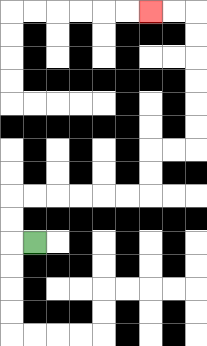{'start': '[1, 10]', 'end': '[6, 0]', 'path_directions': 'L,U,U,R,R,R,R,R,R,U,U,R,R,U,U,U,U,U,U,L,L', 'path_coordinates': '[[1, 10], [0, 10], [0, 9], [0, 8], [1, 8], [2, 8], [3, 8], [4, 8], [5, 8], [6, 8], [6, 7], [6, 6], [7, 6], [8, 6], [8, 5], [8, 4], [8, 3], [8, 2], [8, 1], [8, 0], [7, 0], [6, 0]]'}